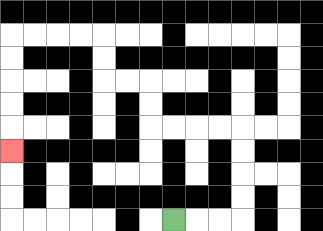{'start': '[7, 9]', 'end': '[0, 6]', 'path_directions': 'R,R,R,U,U,U,U,L,L,L,L,U,U,L,L,U,U,L,L,L,L,D,D,D,D,D', 'path_coordinates': '[[7, 9], [8, 9], [9, 9], [10, 9], [10, 8], [10, 7], [10, 6], [10, 5], [9, 5], [8, 5], [7, 5], [6, 5], [6, 4], [6, 3], [5, 3], [4, 3], [4, 2], [4, 1], [3, 1], [2, 1], [1, 1], [0, 1], [0, 2], [0, 3], [0, 4], [0, 5], [0, 6]]'}